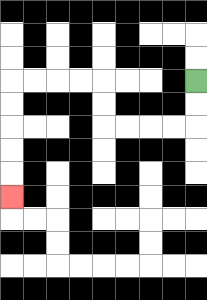{'start': '[8, 3]', 'end': '[0, 8]', 'path_directions': 'D,D,L,L,L,L,U,U,L,L,L,L,D,D,D,D,D', 'path_coordinates': '[[8, 3], [8, 4], [8, 5], [7, 5], [6, 5], [5, 5], [4, 5], [4, 4], [4, 3], [3, 3], [2, 3], [1, 3], [0, 3], [0, 4], [0, 5], [0, 6], [0, 7], [0, 8]]'}